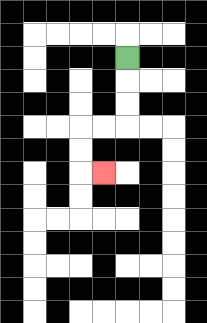{'start': '[5, 2]', 'end': '[4, 7]', 'path_directions': 'D,D,D,L,L,D,D,R', 'path_coordinates': '[[5, 2], [5, 3], [5, 4], [5, 5], [4, 5], [3, 5], [3, 6], [3, 7], [4, 7]]'}